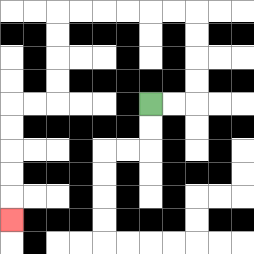{'start': '[6, 4]', 'end': '[0, 9]', 'path_directions': 'R,R,U,U,U,U,L,L,L,L,L,L,D,D,D,D,L,L,D,D,D,D,D', 'path_coordinates': '[[6, 4], [7, 4], [8, 4], [8, 3], [8, 2], [8, 1], [8, 0], [7, 0], [6, 0], [5, 0], [4, 0], [3, 0], [2, 0], [2, 1], [2, 2], [2, 3], [2, 4], [1, 4], [0, 4], [0, 5], [0, 6], [0, 7], [0, 8], [0, 9]]'}